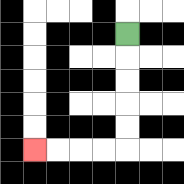{'start': '[5, 1]', 'end': '[1, 6]', 'path_directions': 'D,D,D,D,D,L,L,L,L', 'path_coordinates': '[[5, 1], [5, 2], [5, 3], [5, 4], [5, 5], [5, 6], [4, 6], [3, 6], [2, 6], [1, 6]]'}